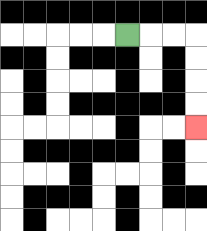{'start': '[5, 1]', 'end': '[8, 5]', 'path_directions': 'R,R,R,D,D,D,D', 'path_coordinates': '[[5, 1], [6, 1], [7, 1], [8, 1], [8, 2], [8, 3], [8, 4], [8, 5]]'}